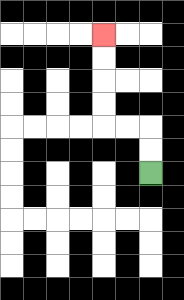{'start': '[6, 7]', 'end': '[4, 1]', 'path_directions': 'U,U,L,L,U,U,U,U', 'path_coordinates': '[[6, 7], [6, 6], [6, 5], [5, 5], [4, 5], [4, 4], [4, 3], [4, 2], [4, 1]]'}